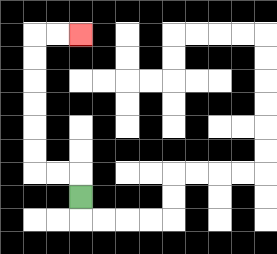{'start': '[3, 8]', 'end': '[3, 1]', 'path_directions': 'U,L,L,U,U,U,U,U,U,R,R', 'path_coordinates': '[[3, 8], [3, 7], [2, 7], [1, 7], [1, 6], [1, 5], [1, 4], [1, 3], [1, 2], [1, 1], [2, 1], [3, 1]]'}